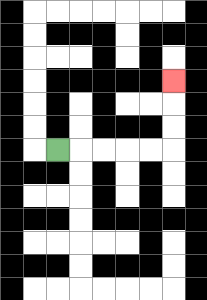{'start': '[2, 6]', 'end': '[7, 3]', 'path_directions': 'R,R,R,R,R,U,U,U', 'path_coordinates': '[[2, 6], [3, 6], [4, 6], [5, 6], [6, 6], [7, 6], [7, 5], [7, 4], [7, 3]]'}